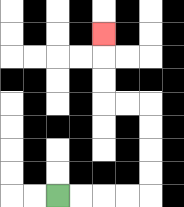{'start': '[2, 8]', 'end': '[4, 1]', 'path_directions': 'R,R,R,R,U,U,U,U,L,L,U,U,U', 'path_coordinates': '[[2, 8], [3, 8], [4, 8], [5, 8], [6, 8], [6, 7], [6, 6], [6, 5], [6, 4], [5, 4], [4, 4], [4, 3], [4, 2], [4, 1]]'}